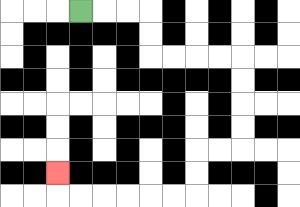{'start': '[3, 0]', 'end': '[2, 7]', 'path_directions': 'R,R,R,D,D,R,R,R,R,D,D,D,D,L,L,D,D,L,L,L,L,L,L,U', 'path_coordinates': '[[3, 0], [4, 0], [5, 0], [6, 0], [6, 1], [6, 2], [7, 2], [8, 2], [9, 2], [10, 2], [10, 3], [10, 4], [10, 5], [10, 6], [9, 6], [8, 6], [8, 7], [8, 8], [7, 8], [6, 8], [5, 8], [4, 8], [3, 8], [2, 8], [2, 7]]'}